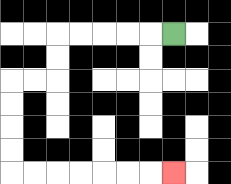{'start': '[7, 1]', 'end': '[7, 7]', 'path_directions': 'L,L,L,L,L,D,D,L,L,D,D,D,D,R,R,R,R,R,R,R', 'path_coordinates': '[[7, 1], [6, 1], [5, 1], [4, 1], [3, 1], [2, 1], [2, 2], [2, 3], [1, 3], [0, 3], [0, 4], [0, 5], [0, 6], [0, 7], [1, 7], [2, 7], [3, 7], [4, 7], [5, 7], [6, 7], [7, 7]]'}